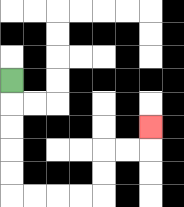{'start': '[0, 3]', 'end': '[6, 5]', 'path_directions': 'D,D,D,D,D,R,R,R,R,U,U,R,R,U', 'path_coordinates': '[[0, 3], [0, 4], [0, 5], [0, 6], [0, 7], [0, 8], [1, 8], [2, 8], [3, 8], [4, 8], [4, 7], [4, 6], [5, 6], [6, 6], [6, 5]]'}